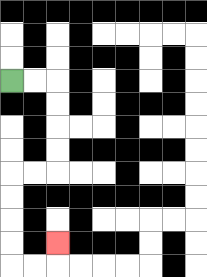{'start': '[0, 3]', 'end': '[2, 10]', 'path_directions': 'R,R,D,D,D,D,L,L,D,D,D,D,R,R,U', 'path_coordinates': '[[0, 3], [1, 3], [2, 3], [2, 4], [2, 5], [2, 6], [2, 7], [1, 7], [0, 7], [0, 8], [0, 9], [0, 10], [0, 11], [1, 11], [2, 11], [2, 10]]'}